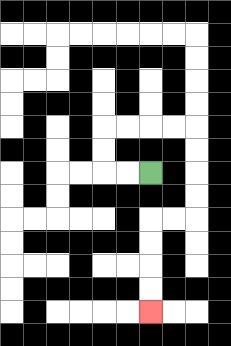{'start': '[6, 7]', 'end': '[6, 13]', 'path_directions': 'L,L,U,U,R,R,R,R,D,D,D,D,L,L,D,D,D,D', 'path_coordinates': '[[6, 7], [5, 7], [4, 7], [4, 6], [4, 5], [5, 5], [6, 5], [7, 5], [8, 5], [8, 6], [8, 7], [8, 8], [8, 9], [7, 9], [6, 9], [6, 10], [6, 11], [6, 12], [6, 13]]'}